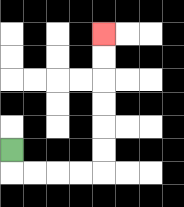{'start': '[0, 6]', 'end': '[4, 1]', 'path_directions': 'D,R,R,R,R,U,U,U,U,U,U', 'path_coordinates': '[[0, 6], [0, 7], [1, 7], [2, 7], [3, 7], [4, 7], [4, 6], [4, 5], [4, 4], [4, 3], [4, 2], [4, 1]]'}